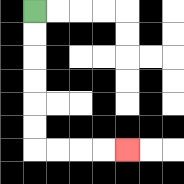{'start': '[1, 0]', 'end': '[5, 6]', 'path_directions': 'D,D,D,D,D,D,R,R,R,R', 'path_coordinates': '[[1, 0], [1, 1], [1, 2], [1, 3], [1, 4], [1, 5], [1, 6], [2, 6], [3, 6], [4, 6], [5, 6]]'}